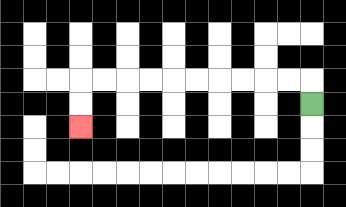{'start': '[13, 4]', 'end': '[3, 5]', 'path_directions': 'U,L,L,L,L,L,L,L,L,L,L,D,D', 'path_coordinates': '[[13, 4], [13, 3], [12, 3], [11, 3], [10, 3], [9, 3], [8, 3], [7, 3], [6, 3], [5, 3], [4, 3], [3, 3], [3, 4], [3, 5]]'}